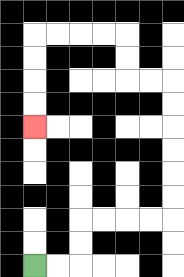{'start': '[1, 11]', 'end': '[1, 5]', 'path_directions': 'R,R,U,U,R,R,R,R,U,U,U,U,U,U,L,L,U,U,L,L,L,L,D,D,D,D', 'path_coordinates': '[[1, 11], [2, 11], [3, 11], [3, 10], [3, 9], [4, 9], [5, 9], [6, 9], [7, 9], [7, 8], [7, 7], [7, 6], [7, 5], [7, 4], [7, 3], [6, 3], [5, 3], [5, 2], [5, 1], [4, 1], [3, 1], [2, 1], [1, 1], [1, 2], [1, 3], [1, 4], [1, 5]]'}